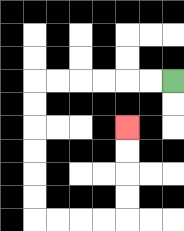{'start': '[7, 3]', 'end': '[5, 5]', 'path_directions': 'L,L,L,L,L,L,D,D,D,D,D,D,R,R,R,R,U,U,U,U', 'path_coordinates': '[[7, 3], [6, 3], [5, 3], [4, 3], [3, 3], [2, 3], [1, 3], [1, 4], [1, 5], [1, 6], [1, 7], [1, 8], [1, 9], [2, 9], [3, 9], [4, 9], [5, 9], [5, 8], [5, 7], [5, 6], [5, 5]]'}